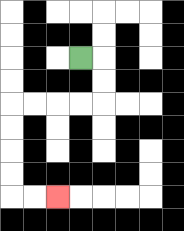{'start': '[3, 2]', 'end': '[2, 8]', 'path_directions': 'R,D,D,L,L,L,L,D,D,D,D,R,R', 'path_coordinates': '[[3, 2], [4, 2], [4, 3], [4, 4], [3, 4], [2, 4], [1, 4], [0, 4], [0, 5], [0, 6], [0, 7], [0, 8], [1, 8], [2, 8]]'}